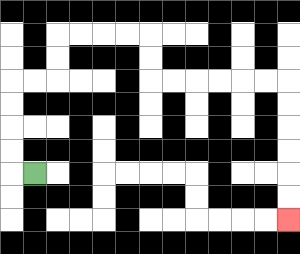{'start': '[1, 7]', 'end': '[12, 9]', 'path_directions': 'L,U,U,U,U,R,R,U,U,R,R,R,R,D,D,R,R,R,R,R,R,D,D,D,D,D,D', 'path_coordinates': '[[1, 7], [0, 7], [0, 6], [0, 5], [0, 4], [0, 3], [1, 3], [2, 3], [2, 2], [2, 1], [3, 1], [4, 1], [5, 1], [6, 1], [6, 2], [6, 3], [7, 3], [8, 3], [9, 3], [10, 3], [11, 3], [12, 3], [12, 4], [12, 5], [12, 6], [12, 7], [12, 8], [12, 9]]'}